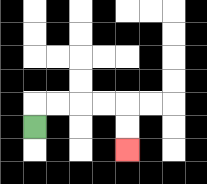{'start': '[1, 5]', 'end': '[5, 6]', 'path_directions': 'U,R,R,R,R,D,D', 'path_coordinates': '[[1, 5], [1, 4], [2, 4], [3, 4], [4, 4], [5, 4], [5, 5], [5, 6]]'}